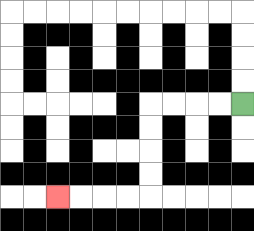{'start': '[10, 4]', 'end': '[2, 8]', 'path_directions': 'L,L,L,L,D,D,D,D,L,L,L,L', 'path_coordinates': '[[10, 4], [9, 4], [8, 4], [7, 4], [6, 4], [6, 5], [6, 6], [6, 7], [6, 8], [5, 8], [4, 8], [3, 8], [2, 8]]'}